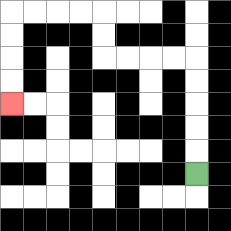{'start': '[8, 7]', 'end': '[0, 4]', 'path_directions': 'U,U,U,U,U,L,L,L,L,U,U,L,L,L,L,D,D,D,D', 'path_coordinates': '[[8, 7], [8, 6], [8, 5], [8, 4], [8, 3], [8, 2], [7, 2], [6, 2], [5, 2], [4, 2], [4, 1], [4, 0], [3, 0], [2, 0], [1, 0], [0, 0], [0, 1], [0, 2], [0, 3], [0, 4]]'}